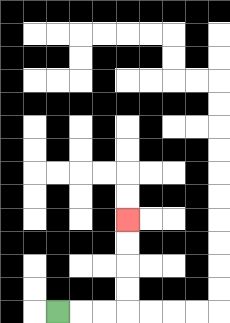{'start': '[2, 13]', 'end': '[5, 9]', 'path_directions': 'R,R,R,U,U,U,U', 'path_coordinates': '[[2, 13], [3, 13], [4, 13], [5, 13], [5, 12], [5, 11], [5, 10], [5, 9]]'}